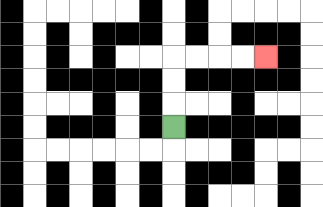{'start': '[7, 5]', 'end': '[11, 2]', 'path_directions': 'U,U,U,R,R,R,R', 'path_coordinates': '[[7, 5], [7, 4], [7, 3], [7, 2], [8, 2], [9, 2], [10, 2], [11, 2]]'}